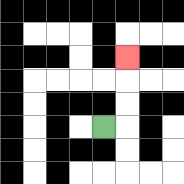{'start': '[4, 5]', 'end': '[5, 2]', 'path_directions': 'R,U,U,U', 'path_coordinates': '[[4, 5], [5, 5], [5, 4], [5, 3], [5, 2]]'}